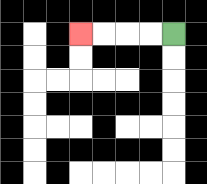{'start': '[7, 1]', 'end': '[3, 1]', 'path_directions': 'L,L,L,L', 'path_coordinates': '[[7, 1], [6, 1], [5, 1], [4, 1], [3, 1]]'}